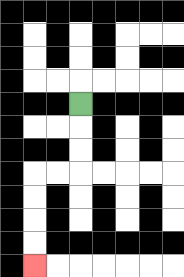{'start': '[3, 4]', 'end': '[1, 11]', 'path_directions': 'D,D,D,L,L,D,D,D,D', 'path_coordinates': '[[3, 4], [3, 5], [3, 6], [3, 7], [2, 7], [1, 7], [1, 8], [1, 9], [1, 10], [1, 11]]'}